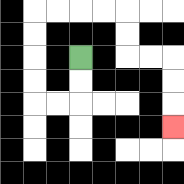{'start': '[3, 2]', 'end': '[7, 5]', 'path_directions': 'D,D,L,L,U,U,U,U,R,R,R,R,D,D,R,R,D,D,D', 'path_coordinates': '[[3, 2], [3, 3], [3, 4], [2, 4], [1, 4], [1, 3], [1, 2], [1, 1], [1, 0], [2, 0], [3, 0], [4, 0], [5, 0], [5, 1], [5, 2], [6, 2], [7, 2], [7, 3], [7, 4], [7, 5]]'}